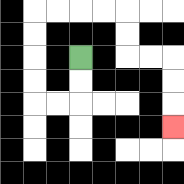{'start': '[3, 2]', 'end': '[7, 5]', 'path_directions': 'D,D,L,L,U,U,U,U,R,R,R,R,D,D,R,R,D,D,D', 'path_coordinates': '[[3, 2], [3, 3], [3, 4], [2, 4], [1, 4], [1, 3], [1, 2], [1, 1], [1, 0], [2, 0], [3, 0], [4, 0], [5, 0], [5, 1], [5, 2], [6, 2], [7, 2], [7, 3], [7, 4], [7, 5]]'}